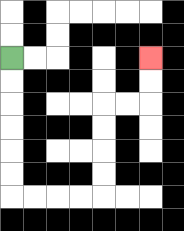{'start': '[0, 2]', 'end': '[6, 2]', 'path_directions': 'D,D,D,D,D,D,R,R,R,R,U,U,U,U,R,R,U,U', 'path_coordinates': '[[0, 2], [0, 3], [0, 4], [0, 5], [0, 6], [0, 7], [0, 8], [1, 8], [2, 8], [3, 8], [4, 8], [4, 7], [4, 6], [4, 5], [4, 4], [5, 4], [6, 4], [6, 3], [6, 2]]'}